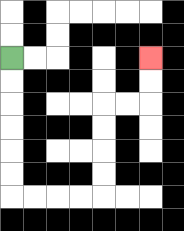{'start': '[0, 2]', 'end': '[6, 2]', 'path_directions': 'D,D,D,D,D,D,R,R,R,R,U,U,U,U,R,R,U,U', 'path_coordinates': '[[0, 2], [0, 3], [0, 4], [0, 5], [0, 6], [0, 7], [0, 8], [1, 8], [2, 8], [3, 8], [4, 8], [4, 7], [4, 6], [4, 5], [4, 4], [5, 4], [6, 4], [6, 3], [6, 2]]'}